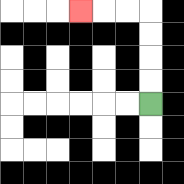{'start': '[6, 4]', 'end': '[3, 0]', 'path_directions': 'U,U,U,U,L,L,L', 'path_coordinates': '[[6, 4], [6, 3], [6, 2], [6, 1], [6, 0], [5, 0], [4, 0], [3, 0]]'}